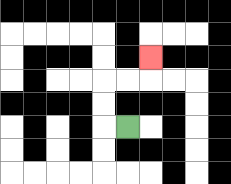{'start': '[5, 5]', 'end': '[6, 2]', 'path_directions': 'L,U,U,R,R,U', 'path_coordinates': '[[5, 5], [4, 5], [4, 4], [4, 3], [5, 3], [6, 3], [6, 2]]'}